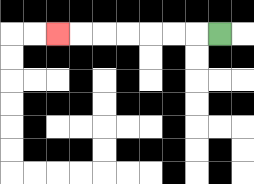{'start': '[9, 1]', 'end': '[2, 1]', 'path_directions': 'L,L,L,L,L,L,L', 'path_coordinates': '[[9, 1], [8, 1], [7, 1], [6, 1], [5, 1], [4, 1], [3, 1], [2, 1]]'}